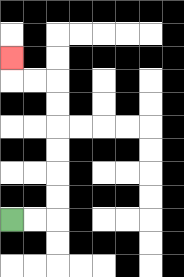{'start': '[0, 9]', 'end': '[0, 2]', 'path_directions': 'R,R,U,U,U,U,U,U,L,L,U', 'path_coordinates': '[[0, 9], [1, 9], [2, 9], [2, 8], [2, 7], [2, 6], [2, 5], [2, 4], [2, 3], [1, 3], [0, 3], [0, 2]]'}